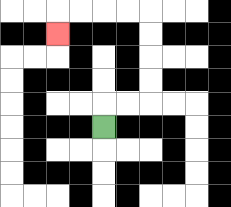{'start': '[4, 5]', 'end': '[2, 1]', 'path_directions': 'U,R,R,U,U,U,U,L,L,L,L,D', 'path_coordinates': '[[4, 5], [4, 4], [5, 4], [6, 4], [6, 3], [6, 2], [6, 1], [6, 0], [5, 0], [4, 0], [3, 0], [2, 0], [2, 1]]'}